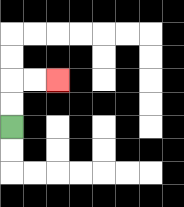{'start': '[0, 5]', 'end': '[2, 3]', 'path_directions': 'U,U,R,R', 'path_coordinates': '[[0, 5], [0, 4], [0, 3], [1, 3], [2, 3]]'}